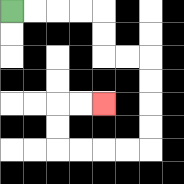{'start': '[0, 0]', 'end': '[4, 4]', 'path_directions': 'R,R,R,R,D,D,R,R,D,D,D,D,L,L,L,L,U,U,R,R', 'path_coordinates': '[[0, 0], [1, 0], [2, 0], [3, 0], [4, 0], [4, 1], [4, 2], [5, 2], [6, 2], [6, 3], [6, 4], [6, 5], [6, 6], [5, 6], [4, 6], [3, 6], [2, 6], [2, 5], [2, 4], [3, 4], [4, 4]]'}